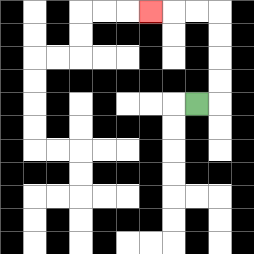{'start': '[8, 4]', 'end': '[6, 0]', 'path_directions': 'R,U,U,U,U,L,L,L', 'path_coordinates': '[[8, 4], [9, 4], [9, 3], [9, 2], [9, 1], [9, 0], [8, 0], [7, 0], [6, 0]]'}